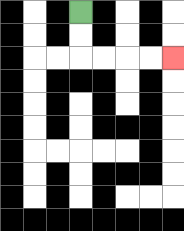{'start': '[3, 0]', 'end': '[7, 2]', 'path_directions': 'D,D,R,R,R,R', 'path_coordinates': '[[3, 0], [3, 1], [3, 2], [4, 2], [5, 2], [6, 2], [7, 2]]'}